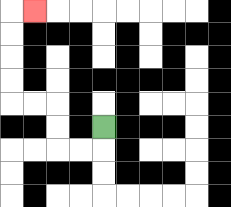{'start': '[4, 5]', 'end': '[1, 0]', 'path_directions': 'D,L,L,U,U,L,L,U,U,U,U,R', 'path_coordinates': '[[4, 5], [4, 6], [3, 6], [2, 6], [2, 5], [2, 4], [1, 4], [0, 4], [0, 3], [0, 2], [0, 1], [0, 0], [1, 0]]'}